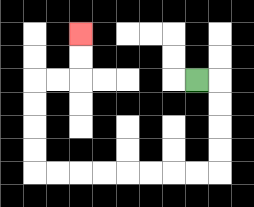{'start': '[8, 3]', 'end': '[3, 1]', 'path_directions': 'R,D,D,D,D,L,L,L,L,L,L,L,L,U,U,U,U,R,R,U,U', 'path_coordinates': '[[8, 3], [9, 3], [9, 4], [9, 5], [9, 6], [9, 7], [8, 7], [7, 7], [6, 7], [5, 7], [4, 7], [3, 7], [2, 7], [1, 7], [1, 6], [1, 5], [1, 4], [1, 3], [2, 3], [3, 3], [3, 2], [3, 1]]'}